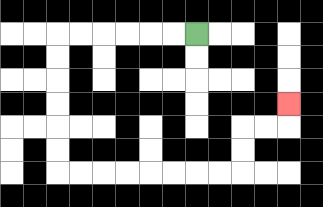{'start': '[8, 1]', 'end': '[12, 4]', 'path_directions': 'L,L,L,L,L,L,D,D,D,D,D,D,R,R,R,R,R,R,R,R,U,U,R,R,U', 'path_coordinates': '[[8, 1], [7, 1], [6, 1], [5, 1], [4, 1], [3, 1], [2, 1], [2, 2], [2, 3], [2, 4], [2, 5], [2, 6], [2, 7], [3, 7], [4, 7], [5, 7], [6, 7], [7, 7], [8, 7], [9, 7], [10, 7], [10, 6], [10, 5], [11, 5], [12, 5], [12, 4]]'}